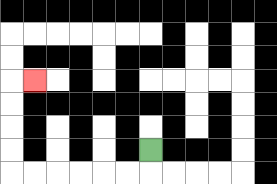{'start': '[6, 6]', 'end': '[1, 3]', 'path_directions': 'D,L,L,L,L,L,L,U,U,U,U,R', 'path_coordinates': '[[6, 6], [6, 7], [5, 7], [4, 7], [3, 7], [2, 7], [1, 7], [0, 7], [0, 6], [0, 5], [0, 4], [0, 3], [1, 3]]'}